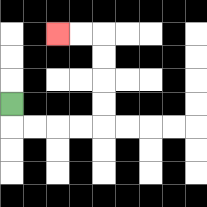{'start': '[0, 4]', 'end': '[2, 1]', 'path_directions': 'D,R,R,R,R,U,U,U,U,L,L', 'path_coordinates': '[[0, 4], [0, 5], [1, 5], [2, 5], [3, 5], [4, 5], [4, 4], [4, 3], [4, 2], [4, 1], [3, 1], [2, 1]]'}